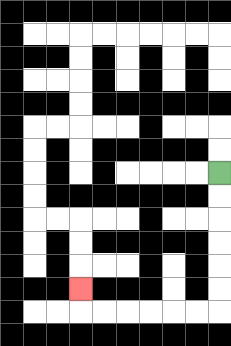{'start': '[9, 7]', 'end': '[3, 12]', 'path_directions': 'D,D,D,D,D,D,L,L,L,L,L,L,U', 'path_coordinates': '[[9, 7], [9, 8], [9, 9], [9, 10], [9, 11], [9, 12], [9, 13], [8, 13], [7, 13], [6, 13], [5, 13], [4, 13], [3, 13], [3, 12]]'}